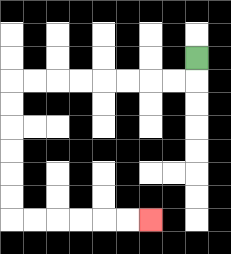{'start': '[8, 2]', 'end': '[6, 9]', 'path_directions': 'D,L,L,L,L,L,L,L,L,D,D,D,D,D,D,R,R,R,R,R,R', 'path_coordinates': '[[8, 2], [8, 3], [7, 3], [6, 3], [5, 3], [4, 3], [3, 3], [2, 3], [1, 3], [0, 3], [0, 4], [0, 5], [0, 6], [0, 7], [0, 8], [0, 9], [1, 9], [2, 9], [3, 9], [4, 9], [5, 9], [6, 9]]'}